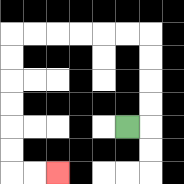{'start': '[5, 5]', 'end': '[2, 7]', 'path_directions': 'R,U,U,U,U,L,L,L,L,L,L,D,D,D,D,D,D,R,R', 'path_coordinates': '[[5, 5], [6, 5], [6, 4], [6, 3], [6, 2], [6, 1], [5, 1], [4, 1], [3, 1], [2, 1], [1, 1], [0, 1], [0, 2], [0, 3], [0, 4], [0, 5], [0, 6], [0, 7], [1, 7], [2, 7]]'}